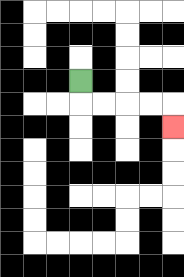{'start': '[3, 3]', 'end': '[7, 5]', 'path_directions': 'D,R,R,R,R,D', 'path_coordinates': '[[3, 3], [3, 4], [4, 4], [5, 4], [6, 4], [7, 4], [7, 5]]'}